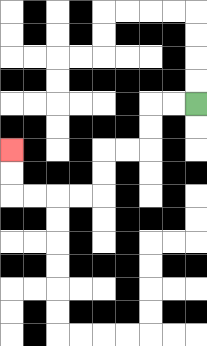{'start': '[8, 4]', 'end': '[0, 6]', 'path_directions': 'L,L,D,D,L,L,D,D,L,L,L,L,U,U', 'path_coordinates': '[[8, 4], [7, 4], [6, 4], [6, 5], [6, 6], [5, 6], [4, 6], [4, 7], [4, 8], [3, 8], [2, 8], [1, 8], [0, 8], [0, 7], [0, 6]]'}